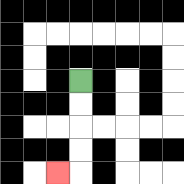{'start': '[3, 3]', 'end': '[2, 7]', 'path_directions': 'D,D,D,D,L', 'path_coordinates': '[[3, 3], [3, 4], [3, 5], [3, 6], [3, 7], [2, 7]]'}